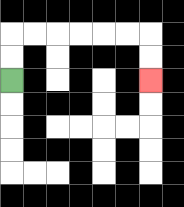{'start': '[0, 3]', 'end': '[6, 3]', 'path_directions': 'U,U,R,R,R,R,R,R,D,D', 'path_coordinates': '[[0, 3], [0, 2], [0, 1], [1, 1], [2, 1], [3, 1], [4, 1], [5, 1], [6, 1], [6, 2], [6, 3]]'}